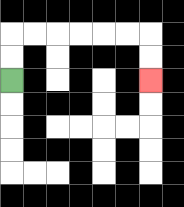{'start': '[0, 3]', 'end': '[6, 3]', 'path_directions': 'U,U,R,R,R,R,R,R,D,D', 'path_coordinates': '[[0, 3], [0, 2], [0, 1], [1, 1], [2, 1], [3, 1], [4, 1], [5, 1], [6, 1], [6, 2], [6, 3]]'}